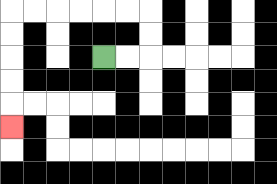{'start': '[4, 2]', 'end': '[0, 5]', 'path_directions': 'R,R,U,U,L,L,L,L,L,L,D,D,D,D,D', 'path_coordinates': '[[4, 2], [5, 2], [6, 2], [6, 1], [6, 0], [5, 0], [4, 0], [3, 0], [2, 0], [1, 0], [0, 0], [0, 1], [0, 2], [0, 3], [0, 4], [0, 5]]'}